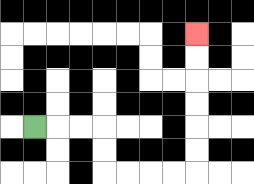{'start': '[1, 5]', 'end': '[8, 1]', 'path_directions': 'R,R,R,D,D,R,R,R,R,U,U,U,U,U,U', 'path_coordinates': '[[1, 5], [2, 5], [3, 5], [4, 5], [4, 6], [4, 7], [5, 7], [6, 7], [7, 7], [8, 7], [8, 6], [8, 5], [8, 4], [8, 3], [8, 2], [8, 1]]'}